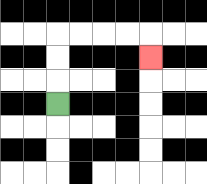{'start': '[2, 4]', 'end': '[6, 2]', 'path_directions': 'U,U,U,R,R,R,R,D', 'path_coordinates': '[[2, 4], [2, 3], [2, 2], [2, 1], [3, 1], [4, 1], [5, 1], [6, 1], [6, 2]]'}